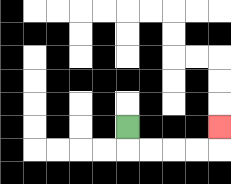{'start': '[5, 5]', 'end': '[9, 5]', 'path_directions': 'D,R,R,R,R,U', 'path_coordinates': '[[5, 5], [5, 6], [6, 6], [7, 6], [8, 6], [9, 6], [9, 5]]'}